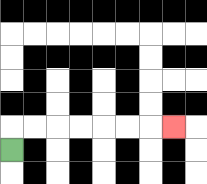{'start': '[0, 6]', 'end': '[7, 5]', 'path_directions': 'U,R,R,R,R,R,R,R', 'path_coordinates': '[[0, 6], [0, 5], [1, 5], [2, 5], [3, 5], [4, 5], [5, 5], [6, 5], [7, 5]]'}